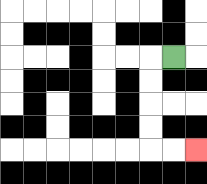{'start': '[7, 2]', 'end': '[8, 6]', 'path_directions': 'L,D,D,D,D,R,R', 'path_coordinates': '[[7, 2], [6, 2], [6, 3], [6, 4], [6, 5], [6, 6], [7, 6], [8, 6]]'}